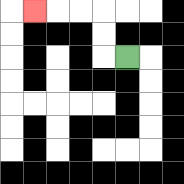{'start': '[5, 2]', 'end': '[1, 0]', 'path_directions': 'L,U,U,L,L,L', 'path_coordinates': '[[5, 2], [4, 2], [4, 1], [4, 0], [3, 0], [2, 0], [1, 0]]'}